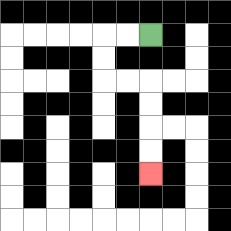{'start': '[6, 1]', 'end': '[6, 7]', 'path_directions': 'L,L,D,D,R,R,D,D,D,D', 'path_coordinates': '[[6, 1], [5, 1], [4, 1], [4, 2], [4, 3], [5, 3], [6, 3], [6, 4], [6, 5], [6, 6], [6, 7]]'}